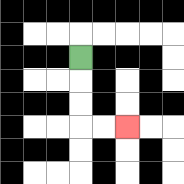{'start': '[3, 2]', 'end': '[5, 5]', 'path_directions': 'D,D,D,R,R', 'path_coordinates': '[[3, 2], [3, 3], [3, 4], [3, 5], [4, 5], [5, 5]]'}